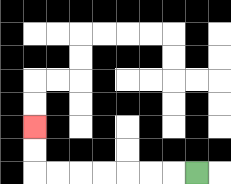{'start': '[8, 7]', 'end': '[1, 5]', 'path_directions': 'L,L,L,L,L,L,L,U,U', 'path_coordinates': '[[8, 7], [7, 7], [6, 7], [5, 7], [4, 7], [3, 7], [2, 7], [1, 7], [1, 6], [1, 5]]'}